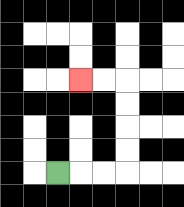{'start': '[2, 7]', 'end': '[3, 3]', 'path_directions': 'R,R,R,U,U,U,U,L,L', 'path_coordinates': '[[2, 7], [3, 7], [4, 7], [5, 7], [5, 6], [5, 5], [5, 4], [5, 3], [4, 3], [3, 3]]'}